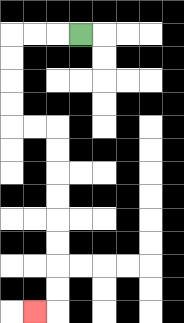{'start': '[3, 1]', 'end': '[1, 13]', 'path_directions': 'L,L,L,D,D,D,D,R,R,D,D,D,D,D,D,D,D,L', 'path_coordinates': '[[3, 1], [2, 1], [1, 1], [0, 1], [0, 2], [0, 3], [0, 4], [0, 5], [1, 5], [2, 5], [2, 6], [2, 7], [2, 8], [2, 9], [2, 10], [2, 11], [2, 12], [2, 13], [1, 13]]'}